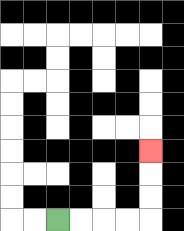{'start': '[2, 9]', 'end': '[6, 6]', 'path_directions': 'R,R,R,R,U,U,U', 'path_coordinates': '[[2, 9], [3, 9], [4, 9], [5, 9], [6, 9], [6, 8], [6, 7], [6, 6]]'}